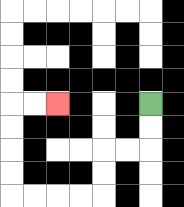{'start': '[6, 4]', 'end': '[2, 4]', 'path_directions': 'D,D,L,L,D,D,L,L,L,L,U,U,U,U,R,R', 'path_coordinates': '[[6, 4], [6, 5], [6, 6], [5, 6], [4, 6], [4, 7], [4, 8], [3, 8], [2, 8], [1, 8], [0, 8], [0, 7], [0, 6], [0, 5], [0, 4], [1, 4], [2, 4]]'}